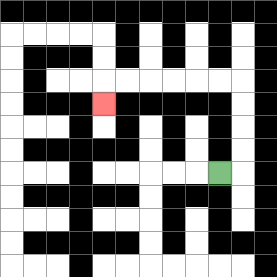{'start': '[9, 7]', 'end': '[4, 4]', 'path_directions': 'R,U,U,U,U,L,L,L,L,L,L,D', 'path_coordinates': '[[9, 7], [10, 7], [10, 6], [10, 5], [10, 4], [10, 3], [9, 3], [8, 3], [7, 3], [6, 3], [5, 3], [4, 3], [4, 4]]'}